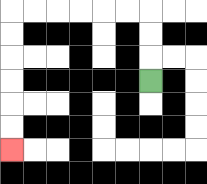{'start': '[6, 3]', 'end': '[0, 6]', 'path_directions': 'U,U,U,L,L,L,L,L,L,D,D,D,D,D,D', 'path_coordinates': '[[6, 3], [6, 2], [6, 1], [6, 0], [5, 0], [4, 0], [3, 0], [2, 0], [1, 0], [0, 0], [0, 1], [0, 2], [0, 3], [0, 4], [0, 5], [0, 6]]'}